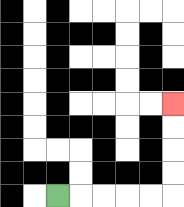{'start': '[2, 8]', 'end': '[7, 4]', 'path_directions': 'R,R,R,R,R,U,U,U,U', 'path_coordinates': '[[2, 8], [3, 8], [4, 8], [5, 8], [6, 8], [7, 8], [7, 7], [7, 6], [7, 5], [7, 4]]'}